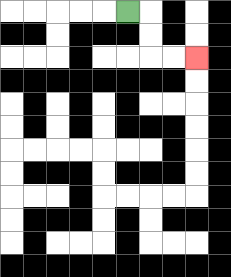{'start': '[5, 0]', 'end': '[8, 2]', 'path_directions': 'R,D,D,R,R', 'path_coordinates': '[[5, 0], [6, 0], [6, 1], [6, 2], [7, 2], [8, 2]]'}